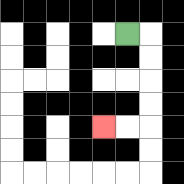{'start': '[5, 1]', 'end': '[4, 5]', 'path_directions': 'R,D,D,D,D,L,L', 'path_coordinates': '[[5, 1], [6, 1], [6, 2], [6, 3], [6, 4], [6, 5], [5, 5], [4, 5]]'}